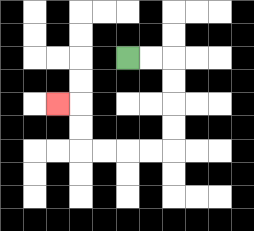{'start': '[5, 2]', 'end': '[2, 4]', 'path_directions': 'R,R,D,D,D,D,L,L,L,L,U,U,L', 'path_coordinates': '[[5, 2], [6, 2], [7, 2], [7, 3], [7, 4], [7, 5], [7, 6], [6, 6], [5, 6], [4, 6], [3, 6], [3, 5], [3, 4], [2, 4]]'}